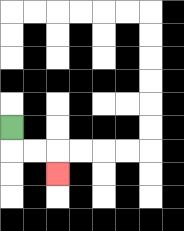{'start': '[0, 5]', 'end': '[2, 7]', 'path_directions': 'D,R,R,D', 'path_coordinates': '[[0, 5], [0, 6], [1, 6], [2, 6], [2, 7]]'}